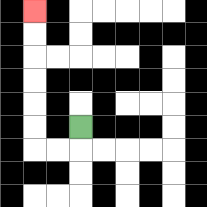{'start': '[3, 5]', 'end': '[1, 0]', 'path_directions': 'D,L,L,U,U,U,U,U,U', 'path_coordinates': '[[3, 5], [3, 6], [2, 6], [1, 6], [1, 5], [1, 4], [1, 3], [1, 2], [1, 1], [1, 0]]'}